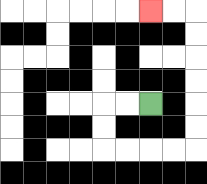{'start': '[6, 4]', 'end': '[6, 0]', 'path_directions': 'L,L,D,D,R,R,R,R,U,U,U,U,U,U,L,L', 'path_coordinates': '[[6, 4], [5, 4], [4, 4], [4, 5], [4, 6], [5, 6], [6, 6], [7, 6], [8, 6], [8, 5], [8, 4], [8, 3], [8, 2], [8, 1], [8, 0], [7, 0], [6, 0]]'}